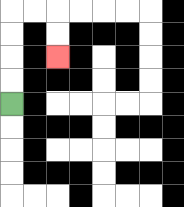{'start': '[0, 4]', 'end': '[2, 2]', 'path_directions': 'U,U,U,U,R,R,D,D', 'path_coordinates': '[[0, 4], [0, 3], [0, 2], [0, 1], [0, 0], [1, 0], [2, 0], [2, 1], [2, 2]]'}